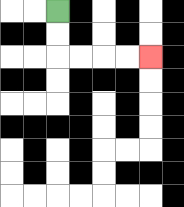{'start': '[2, 0]', 'end': '[6, 2]', 'path_directions': 'D,D,R,R,R,R', 'path_coordinates': '[[2, 0], [2, 1], [2, 2], [3, 2], [4, 2], [5, 2], [6, 2]]'}